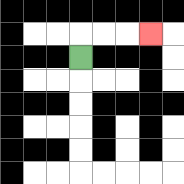{'start': '[3, 2]', 'end': '[6, 1]', 'path_directions': 'U,R,R,R', 'path_coordinates': '[[3, 2], [3, 1], [4, 1], [5, 1], [6, 1]]'}